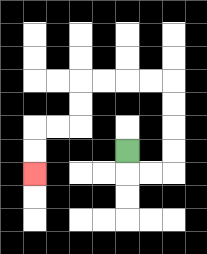{'start': '[5, 6]', 'end': '[1, 7]', 'path_directions': 'D,R,R,U,U,U,U,L,L,L,L,D,D,L,L,D,D', 'path_coordinates': '[[5, 6], [5, 7], [6, 7], [7, 7], [7, 6], [7, 5], [7, 4], [7, 3], [6, 3], [5, 3], [4, 3], [3, 3], [3, 4], [3, 5], [2, 5], [1, 5], [1, 6], [1, 7]]'}